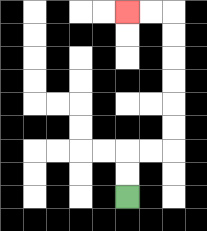{'start': '[5, 8]', 'end': '[5, 0]', 'path_directions': 'U,U,R,R,U,U,U,U,U,U,L,L', 'path_coordinates': '[[5, 8], [5, 7], [5, 6], [6, 6], [7, 6], [7, 5], [7, 4], [7, 3], [7, 2], [7, 1], [7, 0], [6, 0], [5, 0]]'}